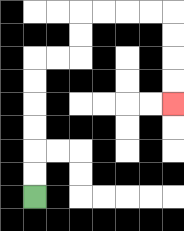{'start': '[1, 8]', 'end': '[7, 4]', 'path_directions': 'U,U,U,U,U,U,R,R,U,U,R,R,R,R,D,D,D,D', 'path_coordinates': '[[1, 8], [1, 7], [1, 6], [1, 5], [1, 4], [1, 3], [1, 2], [2, 2], [3, 2], [3, 1], [3, 0], [4, 0], [5, 0], [6, 0], [7, 0], [7, 1], [7, 2], [7, 3], [7, 4]]'}